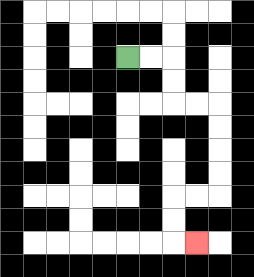{'start': '[5, 2]', 'end': '[8, 10]', 'path_directions': 'R,R,D,D,R,R,D,D,D,D,L,L,D,D,R', 'path_coordinates': '[[5, 2], [6, 2], [7, 2], [7, 3], [7, 4], [8, 4], [9, 4], [9, 5], [9, 6], [9, 7], [9, 8], [8, 8], [7, 8], [7, 9], [7, 10], [8, 10]]'}